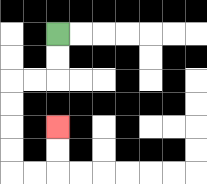{'start': '[2, 1]', 'end': '[2, 5]', 'path_directions': 'D,D,L,L,D,D,D,D,R,R,U,U', 'path_coordinates': '[[2, 1], [2, 2], [2, 3], [1, 3], [0, 3], [0, 4], [0, 5], [0, 6], [0, 7], [1, 7], [2, 7], [2, 6], [2, 5]]'}